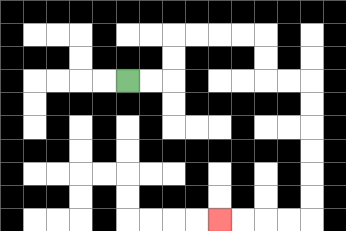{'start': '[5, 3]', 'end': '[9, 9]', 'path_directions': 'R,R,U,U,R,R,R,R,D,D,R,R,D,D,D,D,D,D,L,L,L,L', 'path_coordinates': '[[5, 3], [6, 3], [7, 3], [7, 2], [7, 1], [8, 1], [9, 1], [10, 1], [11, 1], [11, 2], [11, 3], [12, 3], [13, 3], [13, 4], [13, 5], [13, 6], [13, 7], [13, 8], [13, 9], [12, 9], [11, 9], [10, 9], [9, 9]]'}